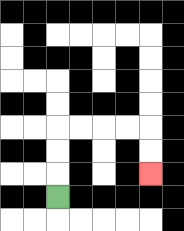{'start': '[2, 8]', 'end': '[6, 7]', 'path_directions': 'U,U,U,R,R,R,R,D,D', 'path_coordinates': '[[2, 8], [2, 7], [2, 6], [2, 5], [3, 5], [4, 5], [5, 5], [6, 5], [6, 6], [6, 7]]'}